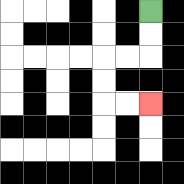{'start': '[6, 0]', 'end': '[6, 4]', 'path_directions': 'D,D,L,L,D,D,R,R', 'path_coordinates': '[[6, 0], [6, 1], [6, 2], [5, 2], [4, 2], [4, 3], [4, 4], [5, 4], [6, 4]]'}